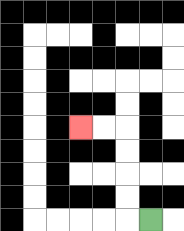{'start': '[6, 9]', 'end': '[3, 5]', 'path_directions': 'L,U,U,U,U,L,L', 'path_coordinates': '[[6, 9], [5, 9], [5, 8], [5, 7], [5, 6], [5, 5], [4, 5], [3, 5]]'}